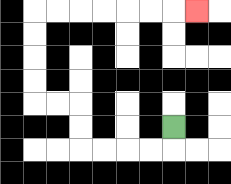{'start': '[7, 5]', 'end': '[8, 0]', 'path_directions': 'D,L,L,L,L,U,U,L,L,U,U,U,U,R,R,R,R,R,R,R', 'path_coordinates': '[[7, 5], [7, 6], [6, 6], [5, 6], [4, 6], [3, 6], [3, 5], [3, 4], [2, 4], [1, 4], [1, 3], [1, 2], [1, 1], [1, 0], [2, 0], [3, 0], [4, 0], [5, 0], [6, 0], [7, 0], [8, 0]]'}